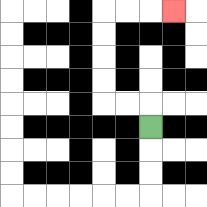{'start': '[6, 5]', 'end': '[7, 0]', 'path_directions': 'U,L,L,U,U,U,U,R,R,R', 'path_coordinates': '[[6, 5], [6, 4], [5, 4], [4, 4], [4, 3], [4, 2], [4, 1], [4, 0], [5, 0], [6, 0], [7, 0]]'}